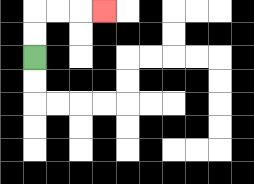{'start': '[1, 2]', 'end': '[4, 0]', 'path_directions': 'U,U,R,R,R', 'path_coordinates': '[[1, 2], [1, 1], [1, 0], [2, 0], [3, 0], [4, 0]]'}